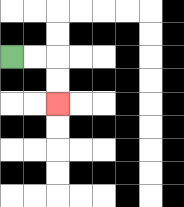{'start': '[0, 2]', 'end': '[2, 4]', 'path_directions': 'R,R,D,D', 'path_coordinates': '[[0, 2], [1, 2], [2, 2], [2, 3], [2, 4]]'}